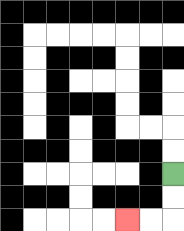{'start': '[7, 7]', 'end': '[5, 9]', 'path_directions': 'D,D,L,L', 'path_coordinates': '[[7, 7], [7, 8], [7, 9], [6, 9], [5, 9]]'}